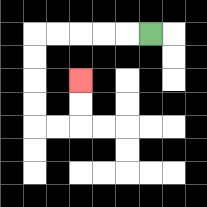{'start': '[6, 1]', 'end': '[3, 3]', 'path_directions': 'L,L,L,L,L,D,D,D,D,R,R,U,U', 'path_coordinates': '[[6, 1], [5, 1], [4, 1], [3, 1], [2, 1], [1, 1], [1, 2], [1, 3], [1, 4], [1, 5], [2, 5], [3, 5], [3, 4], [3, 3]]'}